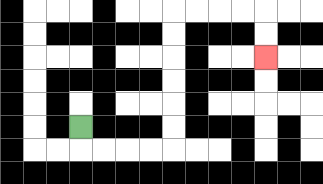{'start': '[3, 5]', 'end': '[11, 2]', 'path_directions': 'D,R,R,R,R,U,U,U,U,U,U,R,R,R,R,D,D', 'path_coordinates': '[[3, 5], [3, 6], [4, 6], [5, 6], [6, 6], [7, 6], [7, 5], [7, 4], [7, 3], [7, 2], [7, 1], [7, 0], [8, 0], [9, 0], [10, 0], [11, 0], [11, 1], [11, 2]]'}